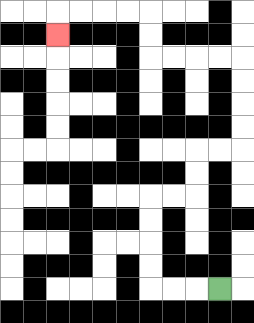{'start': '[9, 12]', 'end': '[2, 1]', 'path_directions': 'L,L,L,U,U,U,U,R,R,U,U,R,R,U,U,U,U,L,L,L,L,U,U,L,L,L,L,D', 'path_coordinates': '[[9, 12], [8, 12], [7, 12], [6, 12], [6, 11], [6, 10], [6, 9], [6, 8], [7, 8], [8, 8], [8, 7], [8, 6], [9, 6], [10, 6], [10, 5], [10, 4], [10, 3], [10, 2], [9, 2], [8, 2], [7, 2], [6, 2], [6, 1], [6, 0], [5, 0], [4, 0], [3, 0], [2, 0], [2, 1]]'}